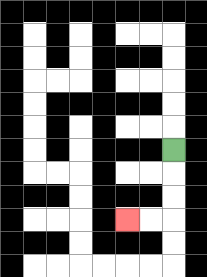{'start': '[7, 6]', 'end': '[5, 9]', 'path_directions': 'D,D,D,L,L', 'path_coordinates': '[[7, 6], [7, 7], [7, 8], [7, 9], [6, 9], [5, 9]]'}